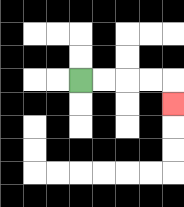{'start': '[3, 3]', 'end': '[7, 4]', 'path_directions': 'R,R,R,R,D', 'path_coordinates': '[[3, 3], [4, 3], [5, 3], [6, 3], [7, 3], [7, 4]]'}